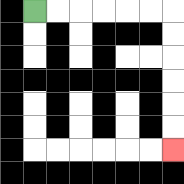{'start': '[1, 0]', 'end': '[7, 6]', 'path_directions': 'R,R,R,R,R,R,D,D,D,D,D,D', 'path_coordinates': '[[1, 0], [2, 0], [3, 0], [4, 0], [5, 0], [6, 0], [7, 0], [7, 1], [7, 2], [7, 3], [7, 4], [7, 5], [7, 6]]'}